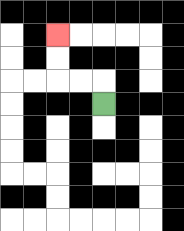{'start': '[4, 4]', 'end': '[2, 1]', 'path_directions': 'U,L,L,U,U', 'path_coordinates': '[[4, 4], [4, 3], [3, 3], [2, 3], [2, 2], [2, 1]]'}